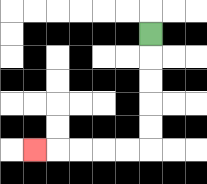{'start': '[6, 1]', 'end': '[1, 6]', 'path_directions': 'D,D,D,D,D,L,L,L,L,L', 'path_coordinates': '[[6, 1], [6, 2], [6, 3], [6, 4], [6, 5], [6, 6], [5, 6], [4, 6], [3, 6], [2, 6], [1, 6]]'}